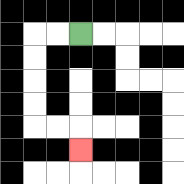{'start': '[3, 1]', 'end': '[3, 6]', 'path_directions': 'L,L,D,D,D,D,R,R,D', 'path_coordinates': '[[3, 1], [2, 1], [1, 1], [1, 2], [1, 3], [1, 4], [1, 5], [2, 5], [3, 5], [3, 6]]'}